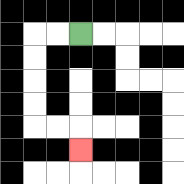{'start': '[3, 1]', 'end': '[3, 6]', 'path_directions': 'L,L,D,D,D,D,R,R,D', 'path_coordinates': '[[3, 1], [2, 1], [1, 1], [1, 2], [1, 3], [1, 4], [1, 5], [2, 5], [3, 5], [3, 6]]'}